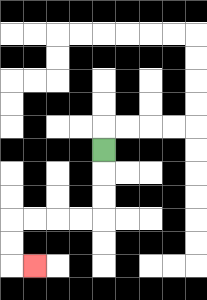{'start': '[4, 6]', 'end': '[1, 11]', 'path_directions': 'D,D,D,L,L,L,L,D,D,R', 'path_coordinates': '[[4, 6], [4, 7], [4, 8], [4, 9], [3, 9], [2, 9], [1, 9], [0, 9], [0, 10], [0, 11], [1, 11]]'}